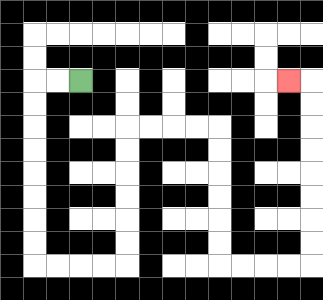{'start': '[3, 3]', 'end': '[12, 3]', 'path_directions': 'L,L,D,D,D,D,D,D,D,D,R,R,R,R,U,U,U,U,U,U,R,R,R,R,D,D,D,D,D,D,R,R,R,R,U,U,U,U,U,U,U,U,L', 'path_coordinates': '[[3, 3], [2, 3], [1, 3], [1, 4], [1, 5], [1, 6], [1, 7], [1, 8], [1, 9], [1, 10], [1, 11], [2, 11], [3, 11], [4, 11], [5, 11], [5, 10], [5, 9], [5, 8], [5, 7], [5, 6], [5, 5], [6, 5], [7, 5], [8, 5], [9, 5], [9, 6], [9, 7], [9, 8], [9, 9], [9, 10], [9, 11], [10, 11], [11, 11], [12, 11], [13, 11], [13, 10], [13, 9], [13, 8], [13, 7], [13, 6], [13, 5], [13, 4], [13, 3], [12, 3]]'}